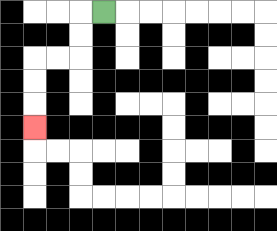{'start': '[4, 0]', 'end': '[1, 5]', 'path_directions': 'L,D,D,L,L,D,D,D', 'path_coordinates': '[[4, 0], [3, 0], [3, 1], [3, 2], [2, 2], [1, 2], [1, 3], [1, 4], [1, 5]]'}